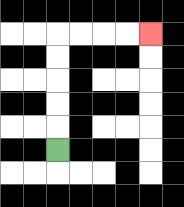{'start': '[2, 6]', 'end': '[6, 1]', 'path_directions': 'U,U,U,U,U,R,R,R,R', 'path_coordinates': '[[2, 6], [2, 5], [2, 4], [2, 3], [2, 2], [2, 1], [3, 1], [4, 1], [5, 1], [6, 1]]'}